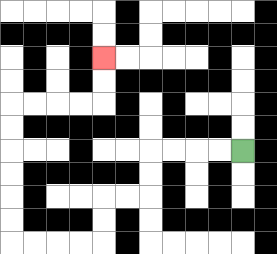{'start': '[10, 6]', 'end': '[4, 2]', 'path_directions': 'L,L,L,L,D,D,L,L,D,D,L,L,L,L,U,U,U,U,U,U,R,R,R,R,U,U', 'path_coordinates': '[[10, 6], [9, 6], [8, 6], [7, 6], [6, 6], [6, 7], [6, 8], [5, 8], [4, 8], [4, 9], [4, 10], [3, 10], [2, 10], [1, 10], [0, 10], [0, 9], [0, 8], [0, 7], [0, 6], [0, 5], [0, 4], [1, 4], [2, 4], [3, 4], [4, 4], [4, 3], [4, 2]]'}